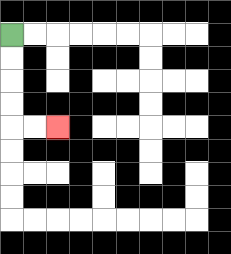{'start': '[0, 1]', 'end': '[2, 5]', 'path_directions': 'D,D,D,D,R,R', 'path_coordinates': '[[0, 1], [0, 2], [0, 3], [0, 4], [0, 5], [1, 5], [2, 5]]'}